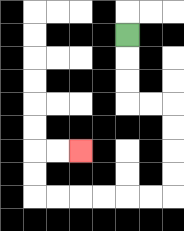{'start': '[5, 1]', 'end': '[3, 6]', 'path_directions': 'D,D,D,R,R,D,D,D,D,L,L,L,L,L,L,U,U,R,R', 'path_coordinates': '[[5, 1], [5, 2], [5, 3], [5, 4], [6, 4], [7, 4], [7, 5], [7, 6], [7, 7], [7, 8], [6, 8], [5, 8], [4, 8], [3, 8], [2, 8], [1, 8], [1, 7], [1, 6], [2, 6], [3, 6]]'}